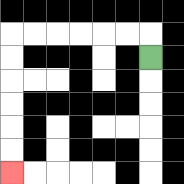{'start': '[6, 2]', 'end': '[0, 7]', 'path_directions': 'U,L,L,L,L,L,L,D,D,D,D,D,D', 'path_coordinates': '[[6, 2], [6, 1], [5, 1], [4, 1], [3, 1], [2, 1], [1, 1], [0, 1], [0, 2], [0, 3], [0, 4], [0, 5], [0, 6], [0, 7]]'}